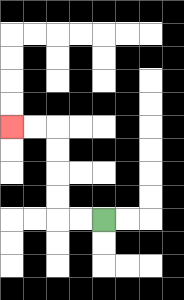{'start': '[4, 9]', 'end': '[0, 5]', 'path_directions': 'L,L,U,U,U,U,L,L', 'path_coordinates': '[[4, 9], [3, 9], [2, 9], [2, 8], [2, 7], [2, 6], [2, 5], [1, 5], [0, 5]]'}